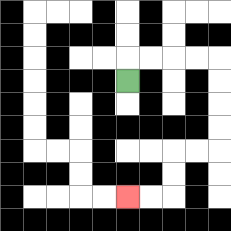{'start': '[5, 3]', 'end': '[5, 8]', 'path_directions': 'U,R,R,R,R,D,D,D,D,L,L,D,D,L,L', 'path_coordinates': '[[5, 3], [5, 2], [6, 2], [7, 2], [8, 2], [9, 2], [9, 3], [9, 4], [9, 5], [9, 6], [8, 6], [7, 6], [7, 7], [7, 8], [6, 8], [5, 8]]'}